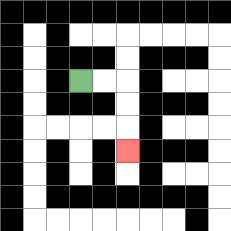{'start': '[3, 3]', 'end': '[5, 6]', 'path_directions': 'R,R,D,D,D', 'path_coordinates': '[[3, 3], [4, 3], [5, 3], [5, 4], [5, 5], [5, 6]]'}